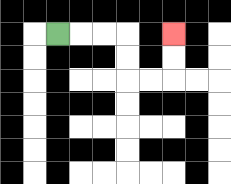{'start': '[2, 1]', 'end': '[7, 1]', 'path_directions': 'R,R,R,D,D,R,R,U,U', 'path_coordinates': '[[2, 1], [3, 1], [4, 1], [5, 1], [5, 2], [5, 3], [6, 3], [7, 3], [7, 2], [7, 1]]'}